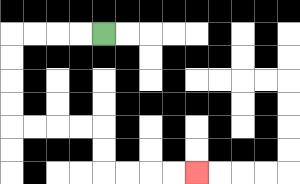{'start': '[4, 1]', 'end': '[8, 7]', 'path_directions': 'L,L,L,L,D,D,D,D,R,R,R,R,D,D,R,R,R,R', 'path_coordinates': '[[4, 1], [3, 1], [2, 1], [1, 1], [0, 1], [0, 2], [0, 3], [0, 4], [0, 5], [1, 5], [2, 5], [3, 5], [4, 5], [4, 6], [4, 7], [5, 7], [6, 7], [7, 7], [8, 7]]'}